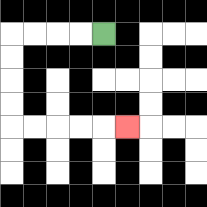{'start': '[4, 1]', 'end': '[5, 5]', 'path_directions': 'L,L,L,L,D,D,D,D,R,R,R,R,R', 'path_coordinates': '[[4, 1], [3, 1], [2, 1], [1, 1], [0, 1], [0, 2], [0, 3], [0, 4], [0, 5], [1, 5], [2, 5], [3, 5], [4, 5], [5, 5]]'}